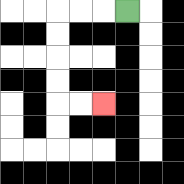{'start': '[5, 0]', 'end': '[4, 4]', 'path_directions': 'L,L,L,D,D,D,D,R,R', 'path_coordinates': '[[5, 0], [4, 0], [3, 0], [2, 0], [2, 1], [2, 2], [2, 3], [2, 4], [3, 4], [4, 4]]'}